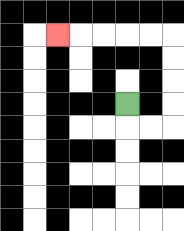{'start': '[5, 4]', 'end': '[2, 1]', 'path_directions': 'D,R,R,U,U,U,U,L,L,L,L,L', 'path_coordinates': '[[5, 4], [5, 5], [6, 5], [7, 5], [7, 4], [7, 3], [7, 2], [7, 1], [6, 1], [5, 1], [4, 1], [3, 1], [2, 1]]'}